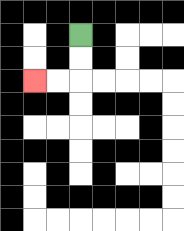{'start': '[3, 1]', 'end': '[1, 3]', 'path_directions': 'D,D,L,L', 'path_coordinates': '[[3, 1], [3, 2], [3, 3], [2, 3], [1, 3]]'}